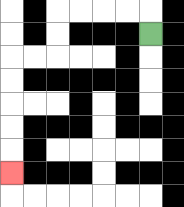{'start': '[6, 1]', 'end': '[0, 7]', 'path_directions': 'U,L,L,L,L,D,D,L,L,D,D,D,D,D', 'path_coordinates': '[[6, 1], [6, 0], [5, 0], [4, 0], [3, 0], [2, 0], [2, 1], [2, 2], [1, 2], [0, 2], [0, 3], [0, 4], [0, 5], [0, 6], [0, 7]]'}